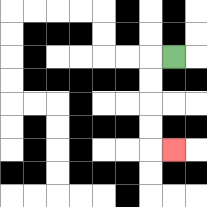{'start': '[7, 2]', 'end': '[7, 6]', 'path_directions': 'L,D,D,D,D,R', 'path_coordinates': '[[7, 2], [6, 2], [6, 3], [6, 4], [6, 5], [6, 6], [7, 6]]'}